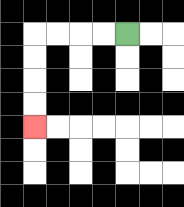{'start': '[5, 1]', 'end': '[1, 5]', 'path_directions': 'L,L,L,L,D,D,D,D', 'path_coordinates': '[[5, 1], [4, 1], [3, 1], [2, 1], [1, 1], [1, 2], [1, 3], [1, 4], [1, 5]]'}